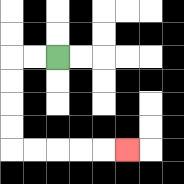{'start': '[2, 2]', 'end': '[5, 6]', 'path_directions': 'L,L,D,D,D,D,R,R,R,R,R', 'path_coordinates': '[[2, 2], [1, 2], [0, 2], [0, 3], [0, 4], [0, 5], [0, 6], [1, 6], [2, 6], [3, 6], [4, 6], [5, 6]]'}